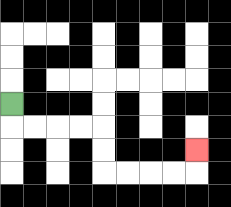{'start': '[0, 4]', 'end': '[8, 6]', 'path_directions': 'D,R,R,R,R,D,D,R,R,R,R,U', 'path_coordinates': '[[0, 4], [0, 5], [1, 5], [2, 5], [3, 5], [4, 5], [4, 6], [4, 7], [5, 7], [6, 7], [7, 7], [8, 7], [8, 6]]'}